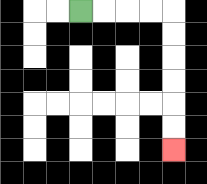{'start': '[3, 0]', 'end': '[7, 6]', 'path_directions': 'R,R,R,R,D,D,D,D,D,D', 'path_coordinates': '[[3, 0], [4, 0], [5, 0], [6, 0], [7, 0], [7, 1], [7, 2], [7, 3], [7, 4], [7, 5], [7, 6]]'}